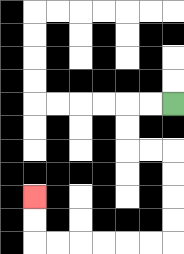{'start': '[7, 4]', 'end': '[1, 8]', 'path_directions': 'L,L,D,D,R,R,D,D,D,D,L,L,L,L,L,L,U,U', 'path_coordinates': '[[7, 4], [6, 4], [5, 4], [5, 5], [5, 6], [6, 6], [7, 6], [7, 7], [7, 8], [7, 9], [7, 10], [6, 10], [5, 10], [4, 10], [3, 10], [2, 10], [1, 10], [1, 9], [1, 8]]'}